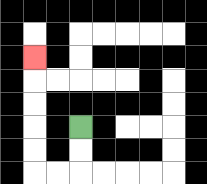{'start': '[3, 5]', 'end': '[1, 2]', 'path_directions': 'D,D,L,L,U,U,U,U,U', 'path_coordinates': '[[3, 5], [3, 6], [3, 7], [2, 7], [1, 7], [1, 6], [1, 5], [1, 4], [1, 3], [1, 2]]'}